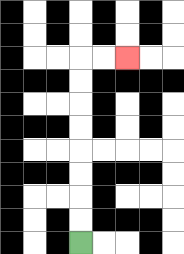{'start': '[3, 10]', 'end': '[5, 2]', 'path_directions': 'U,U,U,U,U,U,U,U,R,R', 'path_coordinates': '[[3, 10], [3, 9], [3, 8], [3, 7], [3, 6], [3, 5], [3, 4], [3, 3], [3, 2], [4, 2], [5, 2]]'}